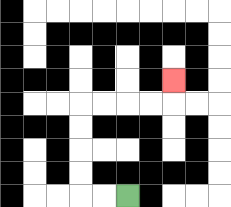{'start': '[5, 8]', 'end': '[7, 3]', 'path_directions': 'L,L,U,U,U,U,R,R,R,R,U', 'path_coordinates': '[[5, 8], [4, 8], [3, 8], [3, 7], [3, 6], [3, 5], [3, 4], [4, 4], [5, 4], [6, 4], [7, 4], [7, 3]]'}